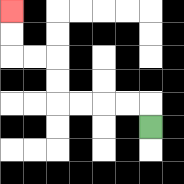{'start': '[6, 5]', 'end': '[0, 0]', 'path_directions': 'U,L,L,L,L,U,U,L,L,U,U', 'path_coordinates': '[[6, 5], [6, 4], [5, 4], [4, 4], [3, 4], [2, 4], [2, 3], [2, 2], [1, 2], [0, 2], [0, 1], [0, 0]]'}